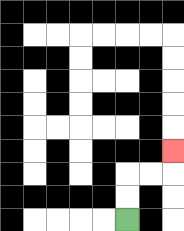{'start': '[5, 9]', 'end': '[7, 6]', 'path_directions': 'U,U,R,R,U', 'path_coordinates': '[[5, 9], [5, 8], [5, 7], [6, 7], [7, 7], [7, 6]]'}